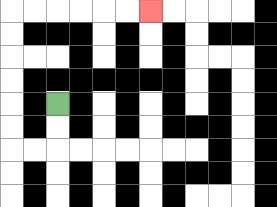{'start': '[2, 4]', 'end': '[6, 0]', 'path_directions': 'D,D,L,L,U,U,U,U,U,U,R,R,R,R,R,R', 'path_coordinates': '[[2, 4], [2, 5], [2, 6], [1, 6], [0, 6], [0, 5], [0, 4], [0, 3], [0, 2], [0, 1], [0, 0], [1, 0], [2, 0], [3, 0], [4, 0], [5, 0], [6, 0]]'}